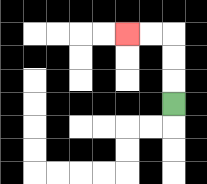{'start': '[7, 4]', 'end': '[5, 1]', 'path_directions': 'U,U,U,L,L', 'path_coordinates': '[[7, 4], [7, 3], [7, 2], [7, 1], [6, 1], [5, 1]]'}